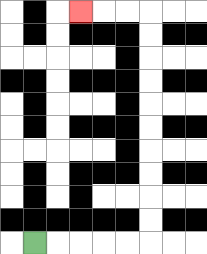{'start': '[1, 10]', 'end': '[3, 0]', 'path_directions': 'R,R,R,R,R,U,U,U,U,U,U,U,U,U,U,L,L,L', 'path_coordinates': '[[1, 10], [2, 10], [3, 10], [4, 10], [5, 10], [6, 10], [6, 9], [6, 8], [6, 7], [6, 6], [6, 5], [6, 4], [6, 3], [6, 2], [6, 1], [6, 0], [5, 0], [4, 0], [3, 0]]'}